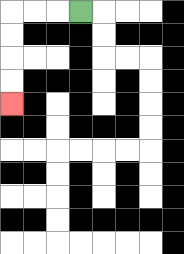{'start': '[3, 0]', 'end': '[0, 4]', 'path_directions': 'L,L,L,D,D,D,D', 'path_coordinates': '[[3, 0], [2, 0], [1, 0], [0, 0], [0, 1], [0, 2], [0, 3], [0, 4]]'}